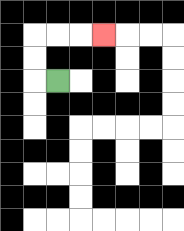{'start': '[2, 3]', 'end': '[4, 1]', 'path_directions': 'L,U,U,R,R,R', 'path_coordinates': '[[2, 3], [1, 3], [1, 2], [1, 1], [2, 1], [3, 1], [4, 1]]'}